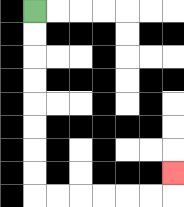{'start': '[1, 0]', 'end': '[7, 7]', 'path_directions': 'D,D,D,D,D,D,D,D,R,R,R,R,R,R,U', 'path_coordinates': '[[1, 0], [1, 1], [1, 2], [1, 3], [1, 4], [1, 5], [1, 6], [1, 7], [1, 8], [2, 8], [3, 8], [4, 8], [5, 8], [6, 8], [7, 8], [7, 7]]'}